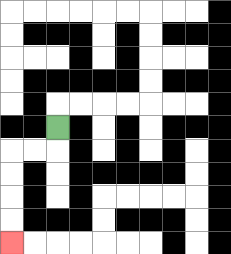{'start': '[2, 5]', 'end': '[0, 10]', 'path_directions': 'D,L,L,D,D,D,D', 'path_coordinates': '[[2, 5], [2, 6], [1, 6], [0, 6], [0, 7], [0, 8], [0, 9], [0, 10]]'}